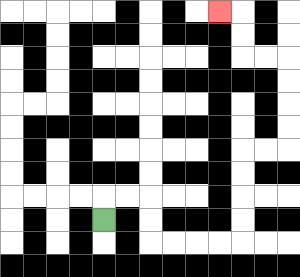{'start': '[4, 9]', 'end': '[9, 0]', 'path_directions': 'U,R,R,D,D,R,R,R,R,U,U,U,U,R,R,U,U,U,U,L,L,U,U,L', 'path_coordinates': '[[4, 9], [4, 8], [5, 8], [6, 8], [6, 9], [6, 10], [7, 10], [8, 10], [9, 10], [10, 10], [10, 9], [10, 8], [10, 7], [10, 6], [11, 6], [12, 6], [12, 5], [12, 4], [12, 3], [12, 2], [11, 2], [10, 2], [10, 1], [10, 0], [9, 0]]'}